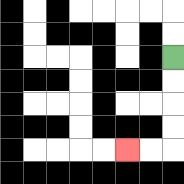{'start': '[7, 2]', 'end': '[5, 6]', 'path_directions': 'D,D,D,D,L,L', 'path_coordinates': '[[7, 2], [7, 3], [7, 4], [7, 5], [7, 6], [6, 6], [5, 6]]'}